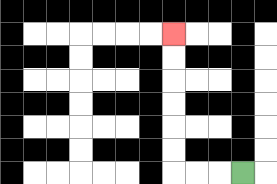{'start': '[10, 7]', 'end': '[7, 1]', 'path_directions': 'L,L,L,U,U,U,U,U,U', 'path_coordinates': '[[10, 7], [9, 7], [8, 7], [7, 7], [7, 6], [7, 5], [7, 4], [7, 3], [7, 2], [7, 1]]'}